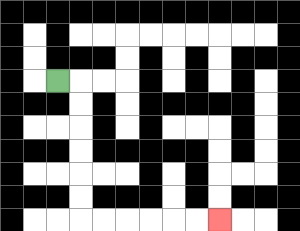{'start': '[2, 3]', 'end': '[9, 9]', 'path_directions': 'R,D,D,D,D,D,D,R,R,R,R,R,R', 'path_coordinates': '[[2, 3], [3, 3], [3, 4], [3, 5], [3, 6], [3, 7], [3, 8], [3, 9], [4, 9], [5, 9], [6, 9], [7, 9], [8, 9], [9, 9]]'}